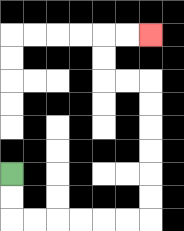{'start': '[0, 7]', 'end': '[6, 1]', 'path_directions': 'D,D,R,R,R,R,R,R,U,U,U,U,U,U,L,L,U,U,R,R', 'path_coordinates': '[[0, 7], [0, 8], [0, 9], [1, 9], [2, 9], [3, 9], [4, 9], [5, 9], [6, 9], [6, 8], [6, 7], [6, 6], [6, 5], [6, 4], [6, 3], [5, 3], [4, 3], [4, 2], [4, 1], [5, 1], [6, 1]]'}